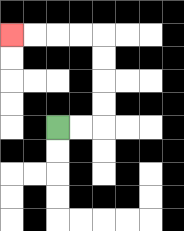{'start': '[2, 5]', 'end': '[0, 1]', 'path_directions': 'R,R,U,U,U,U,L,L,L,L', 'path_coordinates': '[[2, 5], [3, 5], [4, 5], [4, 4], [4, 3], [4, 2], [4, 1], [3, 1], [2, 1], [1, 1], [0, 1]]'}